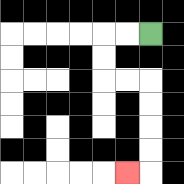{'start': '[6, 1]', 'end': '[5, 7]', 'path_directions': 'L,L,D,D,R,R,D,D,D,D,L', 'path_coordinates': '[[6, 1], [5, 1], [4, 1], [4, 2], [4, 3], [5, 3], [6, 3], [6, 4], [6, 5], [6, 6], [6, 7], [5, 7]]'}